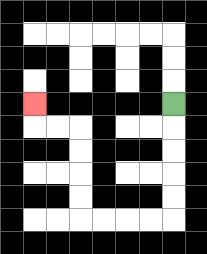{'start': '[7, 4]', 'end': '[1, 4]', 'path_directions': 'D,D,D,D,D,L,L,L,L,U,U,U,U,L,L,U', 'path_coordinates': '[[7, 4], [7, 5], [7, 6], [7, 7], [7, 8], [7, 9], [6, 9], [5, 9], [4, 9], [3, 9], [3, 8], [3, 7], [3, 6], [3, 5], [2, 5], [1, 5], [1, 4]]'}